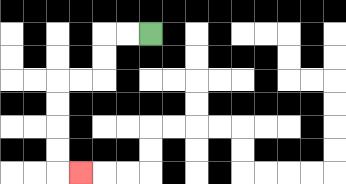{'start': '[6, 1]', 'end': '[3, 7]', 'path_directions': 'L,L,D,D,L,L,D,D,D,D,R', 'path_coordinates': '[[6, 1], [5, 1], [4, 1], [4, 2], [4, 3], [3, 3], [2, 3], [2, 4], [2, 5], [2, 6], [2, 7], [3, 7]]'}